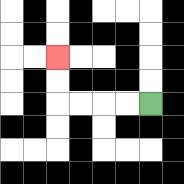{'start': '[6, 4]', 'end': '[2, 2]', 'path_directions': 'L,L,L,L,U,U', 'path_coordinates': '[[6, 4], [5, 4], [4, 4], [3, 4], [2, 4], [2, 3], [2, 2]]'}